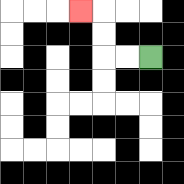{'start': '[6, 2]', 'end': '[3, 0]', 'path_directions': 'L,L,U,U,L', 'path_coordinates': '[[6, 2], [5, 2], [4, 2], [4, 1], [4, 0], [3, 0]]'}